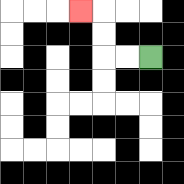{'start': '[6, 2]', 'end': '[3, 0]', 'path_directions': 'L,L,U,U,L', 'path_coordinates': '[[6, 2], [5, 2], [4, 2], [4, 1], [4, 0], [3, 0]]'}